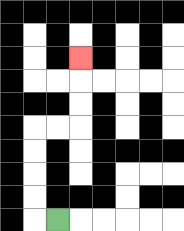{'start': '[2, 9]', 'end': '[3, 2]', 'path_directions': 'L,U,U,U,U,R,R,U,U,U', 'path_coordinates': '[[2, 9], [1, 9], [1, 8], [1, 7], [1, 6], [1, 5], [2, 5], [3, 5], [3, 4], [3, 3], [3, 2]]'}